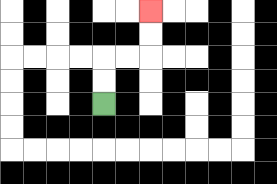{'start': '[4, 4]', 'end': '[6, 0]', 'path_directions': 'U,U,R,R,U,U', 'path_coordinates': '[[4, 4], [4, 3], [4, 2], [5, 2], [6, 2], [6, 1], [6, 0]]'}